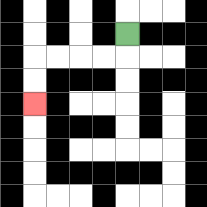{'start': '[5, 1]', 'end': '[1, 4]', 'path_directions': 'D,L,L,L,L,D,D', 'path_coordinates': '[[5, 1], [5, 2], [4, 2], [3, 2], [2, 2], [1, 2], [1, 3], [1, 4]]'}